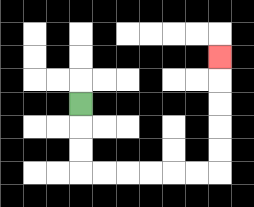{'start': '[3, 4]', 'end': '[9, 2]', 'path_directions': 'D,D,D,R,R,R,R,R,R,U,U,U,U,U', 'path_coordinates': '[[3, 4], [3, 5], [3, 6], [3, 7], [4, 7], [5, 7], [6, 7], [7, 7], [8, 7], [9, 7], [9, 6], [9, 5], [9, 4], [9, 3], [9, 2]]'}